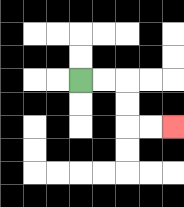{'start': '[3, 3]', 'end': '[7, 5]', 'path_directions': 'R,R,D,D,R,R', 'path_coordinates': '[[3, 3], [4, 3], [5, 3], [5, 4], [5, 5], [6, 5], [7, 5]]'}